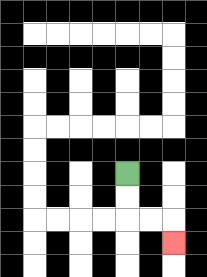{'start': '[5, 7]', 'end': '[7, 10]', 'path_directions': 'D,D,R,R,D', 'path_coordinates': '[[5, 7], [5, 8], [5, 9], [6, 9], [7, 9], [7, 10]]'}